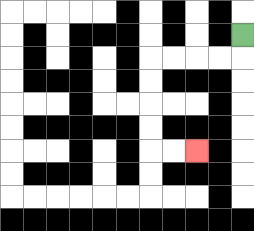{'start': '[10, 1]', 'end': '[8, 6]', 'path_directions': 'D,L,L,L,L,D,D,D,D,R,R', 'path_coordinates': '[[10, 1], [10, 2], [9, 2], [8, 2], [7, 2], [6, 2], [6, 3], [6, 4], [6, 5], [6, 6], [7, 6], [8, 6]]'}